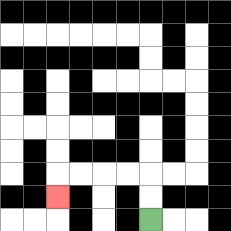{'start': '[6, 9]', 'end': '[2, 8]', 'path_directions': 'U,U,L,L,L,L,D', 'path_coordinates': '[[6, 9], [6, 8], [6, 7], [5, 7], [4, 7], [3, 7], [2, 7], [2, 8]]'}